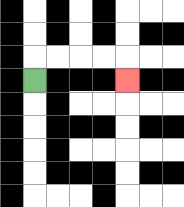{'start': '[1, 3]', 'end': '[5, 3]', 'path_directions': 'U,R,R,R,R,D', 'path_coordinates': '[[1, 3], [1, 2], [2, 2], [3, 2], [4, 2], [5, 2], [5, 3]]'}